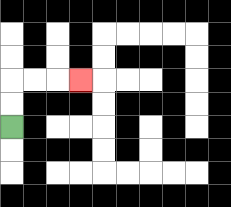{'start': '[0, 5]', 'end': '[3, 3]', 'path_directions': 'U,U,R,R,R', 'path_coordinates': '[[0, 5], [0, 4], [0, 3], [1, 3], [2, 3], [3, 3]]'}